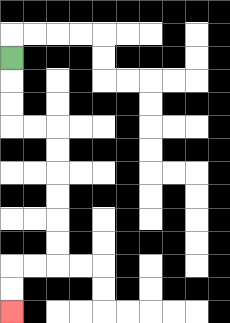{'start': '[0, 2]', 'end': '[0, 13]', 'path_directions': 'D,D,D,R,R,D,D,D,D,D,D,L,L,D,D', 'path_coordinates': '[[0, 2], [0, 3], [0, 4], [0, 5], [1, 5], [2, 5], [2, 6], [2, 7], [2, 8], [2, 9], [2, 10], [2, 11], [1, 11], [0, 11], [0, 12], [0, 13]]'}